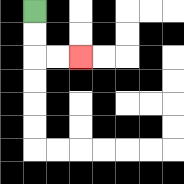{'start': '[1, 0]', 'end': '[3, 2]', 'path_directions': 'D,D,R,R', 'path_coordinates': '[[1, 0], [1, 1], [1, 2], [2, 2], [3, 2]]'}